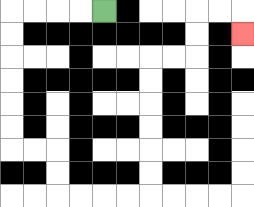{'start': '[4, 0]', 'end': '[10, 1]', 'path_directions': 'L,L,L,L,D,D,D,D,D,D,R,R,D,D,R,R,R,R,U,U,U,U,U,U,R,R,U,U,R,R,D', 'path_coordinates': '[[4, 0], [3, 0], [2, 0], [1, 0], [0, 0], [0, 1], [0, 2], [0, 3], [0, 4], [0, 5], [0, 6], [1, 6], [2, 6], [2, 7], [2, 8], [3, 8], [4, 8], [5, 8], [6, 8], [6, 7], [6, 6], [6, 5], [6, 4], [6, 3], [6, 2], [7, 2], [8, 2], [8, 1], [8, 0], [9, 0], [10, 0], [10, 1]]'}